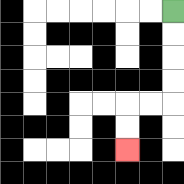{'start': '[7, 0]', 'end': '[5, 6]', 'path_directions': 'D,D,D,D,L,L,D,D', 'path_coordinates': '[[7, 0], [7, 1], [7, 2], [7, 3], [7, 4], [6, 4], [5, 4], [5, 5], [5, 6]]'}